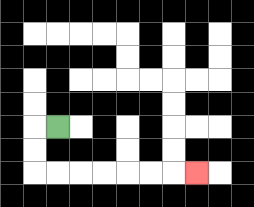{'start': '[2, 5]', 'end': '[8, 7]', 'path_directions': 'L,D,D,R,R,R,R,R,R,R', 'path_coordinates': '[[2, 5], [1, 5], [1, 6], [1, 7], [2, 7], [3, 7], [4, 7], [5, 7], [6, 7], [7, 7], [8, 7]]'}